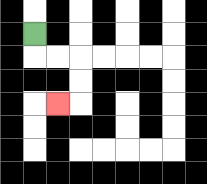{'start': '[1, 1]', 'end': '[2, 4]', 'path_directions': 'D,R,R,D,D,L', 'path_coordinates': '[[1, 1], [1, 2], [2, 2], [3, 2], [3, 3], [3, 4], [2, 4]]'}